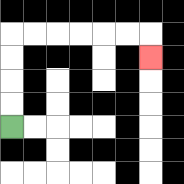{'start': '[0, 5]', 'end': '[6, 2]', 'path_directions': 'U,U,U,U,R,R,R,R,R,R,D', 'path_coordinates': '[[0, 5], [0, 4], [0, 3], [0, 2], [0, 1], [1, 1], [2, 1], [3, 1], [4, 1], [5, 1], [6, 1], [6, 2]]'}